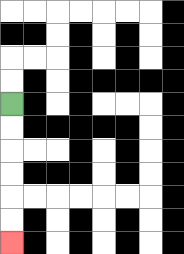{'start': '[0, 4]', 'end': '[0, 10]', 'path_directions': 'D,D,D,D,D,D', 'path_coordinates': '[[0, 4], [0, 5], [0, 6], [0, 7], [0, 8], [0, 9], [0, 10]]'}